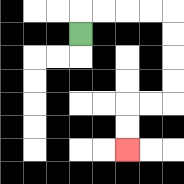{'start': '[3, 1]', 'end': '[5, 6]', 'path_directions': 'U,R,R,R,R,D,D,D,D,L,L,D,D', 'path_coordinates': '[[3, 1], [3, 0], [4, 0], [5, 0], [6, 0], [7, 0], [7, 1], [7, 2], [7, 3], [7, 4], [6, 4], [5, 4], [5, 5], [5, 6]]'}